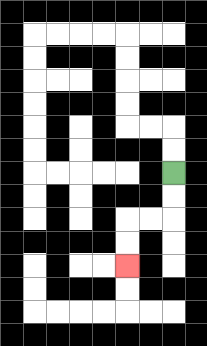{'start': '[7, 7]', 'end': '[5, 11]', 'path_directions': 'D,D,L,L,D,D', 'path_coordinates': '[[7, 7], [7, 8], [7, 9], [6, 9], [5, 9], [5, 10], [5, 11]]'}